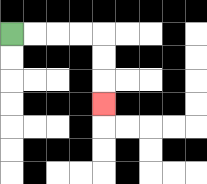{'start': '[0, 1]', 'end': '[4, 4]', 'path_directions': 'R,R,R,R,D,D,D', 'path_coordinates': '[[0, 1], [1, 1], [2, 1], [3, 1], [4, 1], [4, 2], [4, 3], [4, 4]]'}